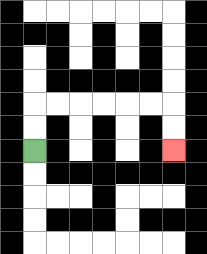{'start': '[1, 6]', 'end': '[7, 6]', 'path_directions': 'U,U,R,R,R,R,R,R,D,D', 'path_coordinates': '[[1, 6], [1, 5], [1, 4], [2, 4], [3, 4], [4, 4], [5, 4], [6, 4], [7, 4], [7, 5], [7, 6]]'}